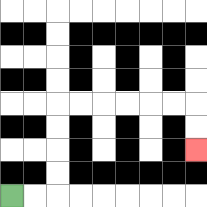{'start': '[0, 8]', 'end': '[8, 6]', 'path_directions': 'R,R,U,U,U,U,R,R,R,R,R,R,D,D', 'path_coordinates': '[[0, 8], [1, 8], [2, 8], [2, 7], [2, 6], [2, 5], [2, 4], [3, 4], [4, 4], [5, 4], [6, 4], [7, 4], [8, 4], [8, 5], [8, 6]]'}